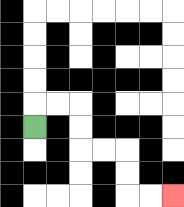{'start': '[1, 5]', 'end': '[7, 8]', 'path_directions': 'U,R,R,D,D,R,R,D,D,R,R', 'path_coordinates': '[[1, 5], [1, 4], [2, 4], [3, 4], [3, 5], [3, 6], [4, 6], [5, 6], [5, 7], [5, 8], [6, 8], [7, 8]]'}